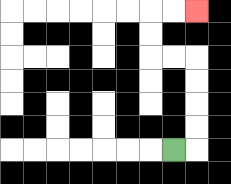{'start': '[7, 6]', 'end': '[8, 0]', 'path_directions': 'R,U,U,U,U,L,L,U,U,R,R', 'path_coordinates': '[[7, 6], [8, 6], [8, 5], [8, 4], [8, 3], [8, 2], [7, 2], [6, 2], [6, 1], [6, 0], [7, 0], [8, 0]]'}